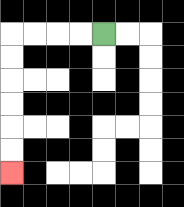{'start': '[4, 1]', 'end': '[0, 7]', 'path_directions': 'L,L,L,L,D,D,D,D,D,D', 'path_coordinates': '[[4, 1], [3, 1], [2, 1], [1, 1], [0, 1], [0, 2], [0, 3], [0, 4], [0, 5], [0, 6], [0, 7]]'}